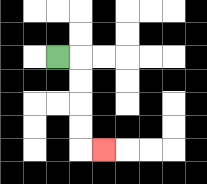{'start': '[2, 2]', 'end': '[4, 6]', 'path_directions': 'R,D,D,D,D,R', 'path_coordinates': '[[2, 2], [3, 2], [3, 3], [3, 4], [3, 5], [3, 6], [4, 6]]'}